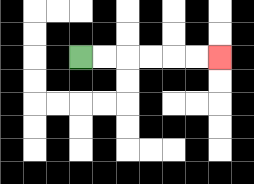{'start': '[3, 2]', 'end': '[9, 2]', 'path_directions': 'R,R,R,R,R,R', 'path_coordinates': '[[3, 2], [4, 2], [5, 2], [6, 2], [7, 2], [8, 2], [9, 2]]'}